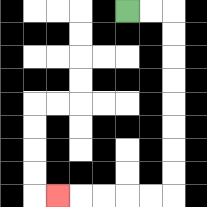{'start': '[5, 0]', 'end': '[2, 8]', 'path_directions': 'R,R,D,D,D,D,D,D,D,D,L,L,L,L,L', 'path_coordinates': '[[5, 0], [6, 0], [7, 0], [7, 1], [7, 2], [7, 3], [7, 4], [7, 5], [7, 6], [7, 7], [7, 8], [6, 8], [5, 8], [4, 8], [3, 8], [2, 8]]'}